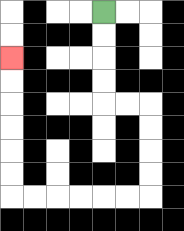{'start': '[4, 0]', 'end': '[0, 2]', 'path_directions': 'D,D,D,D,R,R,D,D,D,D,L,L,L,L,L,L,U,U,U,U,U,U', 'path_coordinates': '[[4, 0], [4, 1], [4, 2], [4, 3], [4, 4], [5, 4], [6, 4], [6, 5], [6, 6], [6, 7], [6, 8], [5, 8], [4, 8], [3, 8], [2, 8], [1, 8], [0, 8], [0, 7], [0, 6], [0, 5], [0, 4], [0, 3], [0, 2]]'}